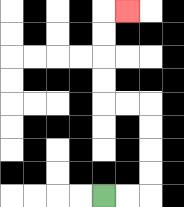{'start': '[4, 8]', 'end': '[5, 0]', 'path_directions': 'R,R,U,U,U,U,L,L,U,U,U,U,R', 'path_coordinates': '[[4, 8], [5, 8], [6, 8], [6, 7], [6, 6], [6, 5], [6, 4], [5, 4], [4, 4], [4, 3], [4, 2], [4, 1], [4, 0], [5, 0]]'}